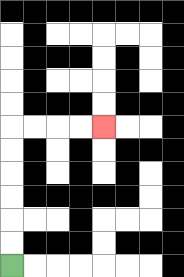{'start': '[0, 11]', 'end': '[4, 5]', 'path_directions': 'U,U,U,U,U,U,R,R,R,R', 'path_coordinates': '[[0, 11], [0, 10], [0, 9], [0, 8], [0, 7], [0, 6], [0, 5], [1, 5], [2, 5], [3, 5], [4, 5]]'}